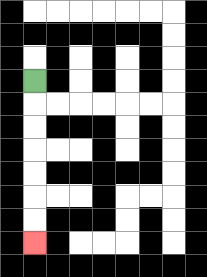{'start': '[1, 3]', 'end': '[1, 10]', 'path_directions': 'D,D,D,D,D,D,D', 'path_coordinates': '[[1, 3], [1, 4], [1, 5], [1, 6], [1, 7], [1, 8], [1, 9], [1, 10]]'}